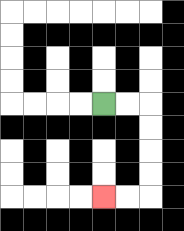{'start': '[4, 4]', 'end': '[4, 8]', 'path_directions': 'R,R,D,D,D,D,L,L', 'path_coordinates': '[[4, 4], [5, 4], [6, 4], [6, 5], [6, 6], [6, 7], [6, 8], [5, 8], [4, 8]]'}